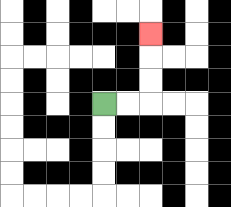{'start': '[4, 4]', 'end': '[6, 1]', 'path_directions': 'R,R,U,U,U', 'path_coordinates': '[[4, 4], [5, 4], [6, 4], [6, 3], [6, 2], [6, 1]]'}